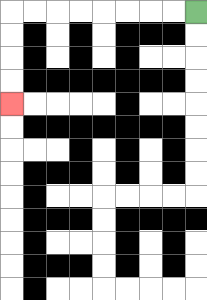{'start': '[8, 0]', 'end': '[0, 4]', 'path_directions': 'L,L,L,L,L,L,L,L,D,D,D,D', 'path_coordinates': '[[8, 0], [7, 0], [6, 0], [5, 0], [4, 0], [3, 0], [2, 0], [1, 0], [0, 0], [0, 1], [0, 2], [0, 3], [0, 4]]'}